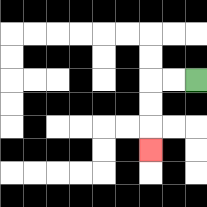{'start': '[8, 3]', 'end': '[6, 6]', 'path_directions': 'L,L,D,D,D', 'path_coordinates': '[[8, 3], [7, 3], [6, 3], [6, 4], [6, 5], [6, 6]]'}